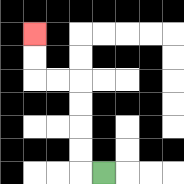{'start': '[4, 7]', 'end': '[1, 1]', 'path_directions': 'L,U,U,U,U,L,L,U,U', 'path_coordinates': '[[4, 7], [3, 7], [3, 6], [3, 5], [3, 4], [3, 3], [2, 3], [1, 3], [1, 2], [1, 1]]'}